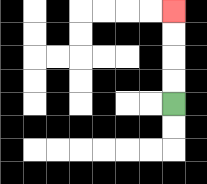{'start': '[7, 4]', 'end': '[7, 0]', 'path_directions': 'U,U,U,U', 'path_coordinates': '[[7, 4], [7, 3], [7, 2], [7, 1], [7, 0]]'}